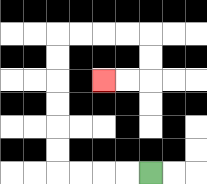{'start': '[6, 7]', 'end': '[4, 3]', 'path_directions': 'L,L,L,L,U,U,U,U,U,U,R,R,R,R,D,D,L,L', 'path_coordinates': '[[6, 7], [5, 7], [4, 7], [3, 7], [2, 7], [2, 6], [2, 5], [2, 4], [2, 3], [2, 2], [2, 1], [3, 1], [4, 1], [5, 1], [6, 1], [6, 2], [6, 3], [5, 3], [4, 3]]'}